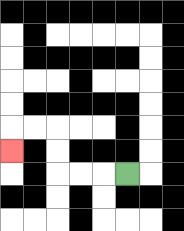{'start': '[5, 7]', 'end': '[0, 6]', 'path_directions': 'L,L,L,U,U,L,L,D', 'path_coordinates': '[[5, 7], [4, 7], [3, 7], [2, 7], [2, 6], [2, 5], [1, 5], [0, 5], [0, 6]]'}